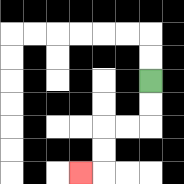{'start': '[6, 3]', 'end': '[3, 7]', 'path_directions': 'D,D,L,L,D,D,L', 'path_coordinates': '[[6, 3], [6, 4], [6, 5], [5, 5], [4, 5], [4, 6], [4, 7], [3, 7]]'}